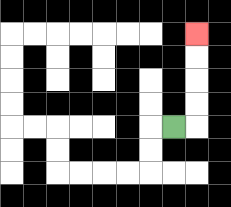{'start': '[7, 5]', 'end': '[8, 1]', 'path_directions': 'R,U,U,U,U', 'path_coordinates': '[[7, 5], [8, 5], [8, 4], [8, 3], [8, 2], [8, 1]]'}